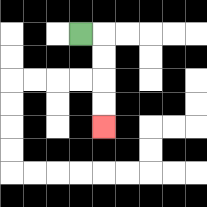{'start': '[3, 1]', 'end': '[4, 5]', 'path_directions': 'R,D,D,D,D', 'path_coordinates': '[[3, 1], [4, 1], [4, 2], [4, 3], [4, 4], [4, 5]]'}